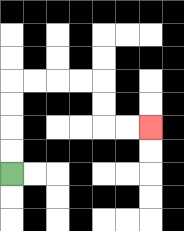{'start': '[0, 7]', 'end': '[6, 5]', 'path_directions': 'U,U,U,U,R,R,R,R,D,D,R,R', 'path_coordinates': '[[0, 7], [0, 6], [0, 5], [0, 4], [0, 3], [1, 3], [2, 3], [3, 3], [4, 3], [4, 4], [4, 5], [5, 5], [6, 5]]'}